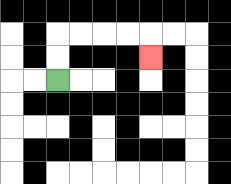{'start': '[2, 3]', 'end': '[6, 2]', 'path_directions': 'U,U,R,R,R,R,D', 'path_coordinates': '[[2, 3], [2, 2], [2, 1], [3, 1], [4, 1], [5, 1], [6, 1], [6, 2]]'}